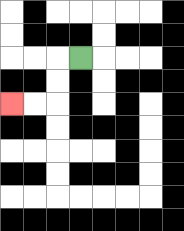{'start': '[3, 2]', 'end': '[0, 4]', 'path_directions': 'L,D,D,L,L', 'path_coordinates': '[[3, 2], [2, 2], [2, 3], [2, 4], [1, 4], [0, 4]]'}